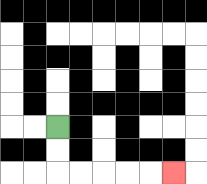{'start': '[2, 5]', 'end': '[7, 7]', 'path_directions': 'D,D,R,R,R,R,R', 'path_coordinates': '[[2, 5], [2, 6], [2, 7], [3, 7], [4, 7], [5, 7], [6, 7], [7, 7]]'}